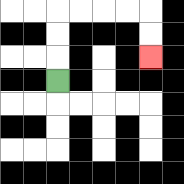{'start': '[2, 3]', 'end': '[6, 2]', 'path_directions': 'U,U,U,R,R,R,R,D,D', 'path_coordinates': '[[2, 3], [2, 2], [2, 1], [2, 0], [3, 0], [4, 0], [5, 0], [6, 0], [6, 1], [6, 2]]'}